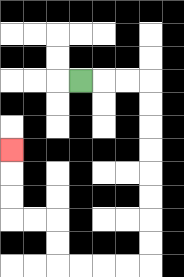{'start': '[3, 3]', 'end': '[0, 6]', 'path_directions': 'R,R,R,D,D,D,D,D,D,D,D,L,L,L,L,U,U,L,L,U,U,U', 'path_coordinates': '[[3, 3], [4, 3], [5, 3], [6, 3], [6, 4], [6, 5], [6, 6], [6, 7], [6, 8], [6, 9], [6, 10], [6, 11], [5, 11], [4, 11], [3, 11], [2, 11], [2, 10], [2, 9], [1, 9], [0, 9], [0, 8], [0, 7], [0, 6]]'}